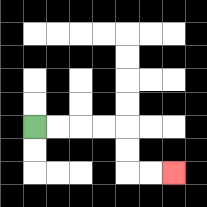{'start': '[1, 5]', 'end': '[7, 7]', 'path_directions': 'R,R,R,R,D,D,R,R', 'path_coordinates': '[[1, 5], [2, 5], [3, 5], [4, 5], [5, 5], [5, 6], [5, 7], [6, 7], [7, 7]]'}